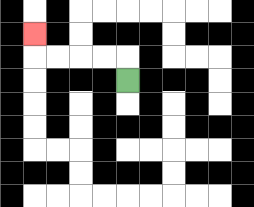{'start': '[5, 3]', 'end': '[1, 1]', 'path_directions': 'U,L,L,L,L,U', 'path_coordinates': '[[5, 3], [5, 2], [4, 2], [3, 2], [2, 2], [1, 2], [1, 1]]'}